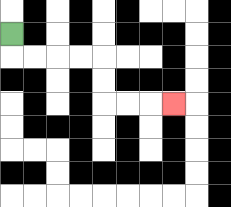{'start': '[0, 1]', 'end': '[7, 4]', 'path_directions': 'D,R,R,R,R,D,D,R,R,R', 'path_coordinates': '[[0, 1], [0, 2], [1, 2], [2, 2], [3, 2], [4, 2], [4, 3], [4, 4], [5, 4], [6, 4], [7, 4]]'}